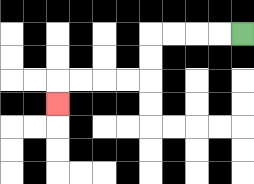{'start': '[10, 1]', 'end': '[2, 4]', 'path_directions': 'L,L,L,L,D,D,L,L,L,L,D', 'path_coordinates': '[[10, 1], [9, 1], [8, 1], [7, 1], [6, 1], [6, 2], [6, 3], [5, 3], [4, 3], [3, 3], [2, 3], [2, 4]]'}